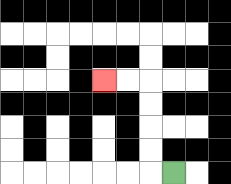{'start': '[7, 7]', 'end': '[4, 3]', 'path_directions': 'L,U,U,U,U,L,L', 'path_coordinates': '[[7, 7], [6, 7], [6, 6], [6, 5], [6, 4], [6, 3], [5, 3], [4, 3]]'}